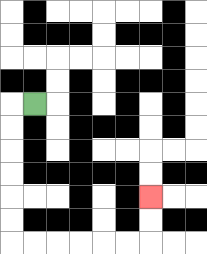{'start': '[1, 4]', 'end': '[6, 8]', 'path_directions': 'L,D,D,D,D,D,D,R,R,R,R,R,R,U,U', 'path_coordinates': '[[1, 4], [0, 4], [0, 5], [0, 6], [0, 7], [0, 8], [0, 9], [0, 10], [1, 10], [2, 10], [3, 10], [4, 10], [5, 10], [6, 10], [6, 9], [6, 8]]'}